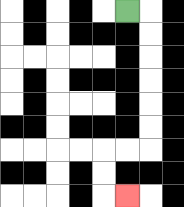{'start': '[5, 0]', 'end': '[5, 8]', 'path_directions': 'R,D,D,D,D,D,D,L,L,D,D,R', 'path_coordinates': '[[5, 0], [6, 0], [6, 1], [6, 2], [6, 3], [6, 4], [6, 5], [6, 6], [5, 6], [4, 6], [4, 7], [4, 8], [5, 8]]'}